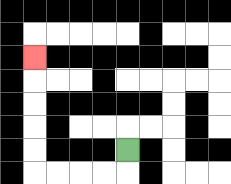{'start': '[5, 6]', 'end': '[1, 2]', 'path_directions': 'D,L,L,L,L,U,U,U,U,U', 'path_coordinates': '[[5, 6], [5, 7], [4, 7], [3, 7], [2, 7], [1, 7], [1, 6], [1, 5], [1, 4], [1, 3], [1, 2]]'}